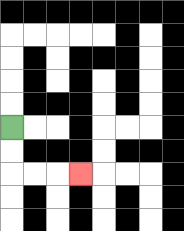{'start': '[0, 5]', 'end': '[3, 7]', 'path_directions': 'D,D,R,R,R', 'path_coordinates': '[[0, 5], [0, 6], [0, 7], [1, 7], [2, 7], [3, 7]]'}